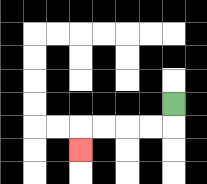{'start': '[7, 4]', 'end': '[3, 6]', 'path_directions': 'D,L,L,L,L,D', 'path_coordinates': '[[7, 4], [7, 5], [6, 5], [5, 5], [4, 5], [3, 5], [3, 6]]'}